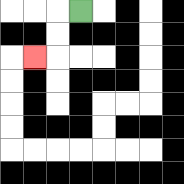{'start': '[3, 0]', 'end': '[1, 2]', 'path_directions': 'L,D,D,L', 'path_coordinates': '[[3, 0], [2, 0], [2, 1], [2, 2], [1, 2]]'}